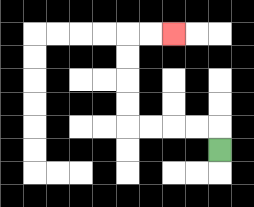{'start': '[9, 6]', 'end': '[7, 1]', 'path_directions': 'U,L,L,L,L,U,U,U,U,R,R', 'path_coordinates': '[[9, 6], [9, 5], [8, 5], [7, 5], [6, 5], [5, 5], [5, 4], [5, 3], [5, 2], [5, 1], [6, 1], [7, 1]]'}